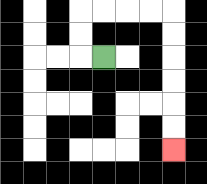{'start': '[4, 2]', 'end': '[7, 6]', 'path_directions': 'L,U,U,R,R,R,R,D,D,D,D,D,D', 'path_coordinates': '[[4, 2], [3, 2], [3, 1], [3, 0], [4, 0], [5, 0], [6, 0], [7, 0], [7, 1], [7, 2], [7, 3], [7, 4], [7, 5], [7, 6]]'}